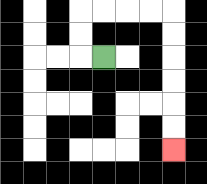{'start': '[4, 2]', 'end': '[7, 6]', 'path_directions': 'L,U,U,R,R,R,R,D,D,D,D,D,D', 'path_coordinates': '[[4, 2], [3, 2], [3, 1], [3, 0], [4, 0], [5, 0], [6, 0], [7, 0], [7, 1], [7, 2], [7, 3], [7, 4], [7, 5], [7, 6]]'}